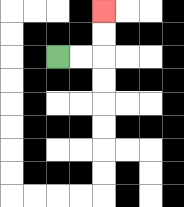{'start': '[2, 2]', 'end': '[4, 0]', 'path_directions': 'R,R,U,U', 'path_coordinates': '[[2, 2], [3, 2], [4, 2], [4, 1], [4, 0]]'}